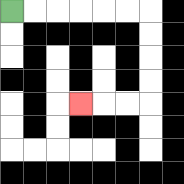{'start': '[0, 0]', 'end': '[3, 4]', 'path_directions': 'R,R,R,R,R,R,D,D,D,D,L,L,L', 'path_coordinates': '[[0, 0], [1, 0], [2, 0], [3, 0], [4, 0], [5, 0], [6, 0], [6, 1], [6, 2], [6, 3], [6, 4], [5, 4], [4, 4], [3, 4]]'}